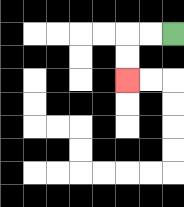{'start': '[7, 1]', 'end': '[5, 3]', 'path_directions': 'L,L,D,D', 'path_coordinates': '[[7, 1], [6, 1], [5, 1], [5, 2], [5, 3]]'}